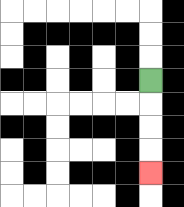{'start': '[6, 3]', 'end': '[6, 7]', 'path_directions': 'D,D,D,D', 'path_coordinates': '[[6, 3], [6, 4], [6, 5], [6, 6], [6, 7]]'}